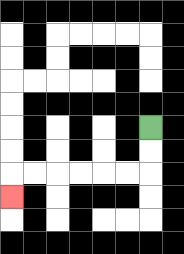{'start': '[6, 5]', 'end': '[0, 8]', 'path_directions': 'D,D,L,L,L,L,L,L,D', 'path_coordinates': '[[6, 5], [6, 6], [6, 7], [5, 7], [4, 7], [3, 7], [2, 7], [1, 7], [0, 7], [0, 8]]'}